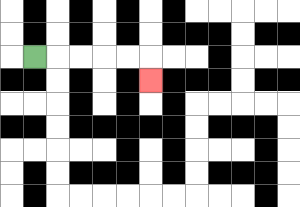{'start': '[1, 2]', 'end': '[6, 3]', 'path_directions': 'R,R,R,R,R,D', 'path_coordinates': '[[1, 2], [2, 2], [3, 2], [4, 2], [5, 2], [6, 2], [6, 3]]'}